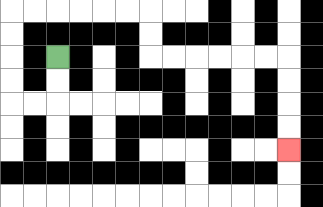{'start': '[2, 2]', 'end': '[12, 6]', 'path_directions': 'D,D,L,L,U,U,U,U,R,R,R,R,R,R,D,D,R,R,R,R,R,R,D,D,D,D', 'path_coordinates': '[[2, 2], [2, 3], [2, 4], [1, 4], [0, 4], [0, 3], [0, 2], [0, 1], [0, 0], [1, 0], [2, 0], [3, 0], [4, 0], [5, 0], [6, 0], [6, 1], [6, 2], [7, 2], [8, 2], [9, 2], [10, 2], [11, 2], [12, 2], [12, 3], [12, 4], [12, 5], [12, 6]]'}